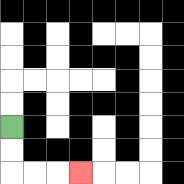{'start': '[0, 5]', 'end': '[3, 7]', 'path_directions': 'D,D,R,R,R', 'path_coordinates': '[[0, 5], [0, 6], [0, 7], [1, 7], [2, 7], [3, 7]]'}